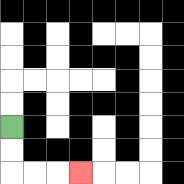{'start': '[0, 5]', 'end': '[3, 7]', 'path_directions': 'D,D,R,R,R', 'path_coordinates': '[[0, 5], [0, 6], [0, 7], [1, 7], [2, 7], [3, 7]]'}